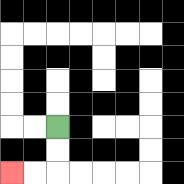{'start': '[2, 5]', 'end': '[0, 7]', 'path_directions': 'D,D,L,L', 'path_coordinates': '[[2, 5], [2, 6], [2, 7], [1, 7], [0, 7]]'}